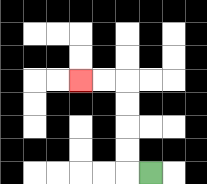{'start': '[6, 7]', 'end': '[3, 3]', 'path_directions': 'L,U,U,U,U,L,L', 'path_coordinates': '[[6, 7], [5, 7], [5, 6], [5, 5], [5, 4], [5, 3], [4, 3], [3, 3]]'}